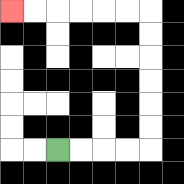{'start': '[2, 6]', 'end': '[0, 0]', 'path_directions': 'R,R,R,R,U,U,U,U,U,U,L,L,L,L,L,L', 'path_coordinates': '[[2, 6], [3, 6], [4, 6], [5, 6], [6, 6], [6, 5], [6, 4], [6, 3], [6, 2], [6, 1], [6, 0], [5, 0], [4, 0], [3, 0], [2, 0], [1, 0], [0, 0]]'}